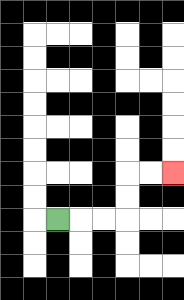{'start': '[2, 9]', 'end': '[7, 7]', 'path_directions': 'R,R,R,U,U,R,R', 'path_coordinates': '[[2, 9], [3, 9], [4, 9], [5, 9], [5, 8], [5, 7], [6, 7], [7, 7]]'}